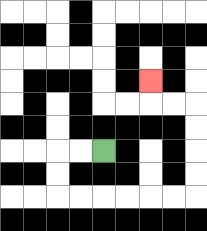{'start': '[4, 6]', 'end': '[6, 3]', 'path_directions': 'L,L,D,D,R,R,R,R,R,R,U,U,U,U,L,L,U', 'path_coordinates': '[[4, 6], [3, 6], [2, 6], [2, 7], [2, 8], [3, 8], [4, 8], [5, 8], [6, 8], [7, 8], [8, 8], [8, 7], [8, 6], [8, 5], [8, 4], [7, 4], [6, 4], [6, 3]]'}